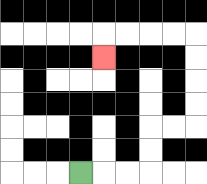{'start': '[3, 7]', 'end': '[4, 2]', 'path_directions': 'R,R,R,U,U,R,R,U,U,U,U,L,L,L,L,D', 'path_coordinates': '[[3, 7], [4, 7], [5, 7], [6, 7], [6, 6], [6, 5], [7, 5], [8, 5], [8, 4], [8, 3], [8, 2], [8, 1], [7, 1], [6, 1], [5, 1], [4, 1], [4, 2]]'}